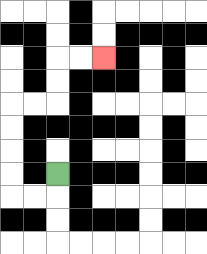{'start': '[2, 7]', 'end': '[4, 2]', 'path_directions': 'D,L,L,U,U,U,U,R,R,U,U,R,R', 'path_coordinates': '[[2, 7], [2, 8], [1, 8], [0, 8], [0, 7], [0, 6], [0, 5], [0, 4], [1, 4], [2, 4], [2, 3], [2, 2], [3, 2], [4, 2]]'}